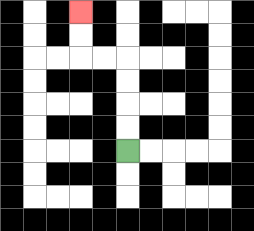{'start': '[5, 6]', 'end': '[3, 0]', 'path_directions': 'U,U,U,U,L,L,U,U', 'path_coordinates': '[[5, 6], [5, 5], [5, 4], [5, 3], [5, 2], [4, 2], [3, 2], [3, 1], [3, 0]]'}